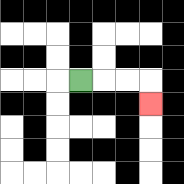{'start': '[3, 3]', 'end': '[6, 4]', 'path_directions': 'R,R,R,D', 'path_coordinates': '[[3, 3], [4, 3], [5, 3], [6, 3], [6, 4]]'}